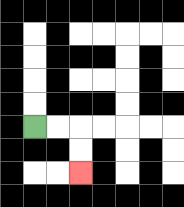{'start': '[1, 5]', 'end': '[3, 7]', 'path_directions': 'R,R,D,D', 'path_coordinates': '[[1, 5], [2, 5], [3, 5], [3, 6], [3, 7]]'}